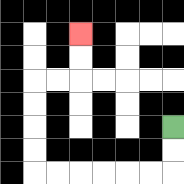{'start': '[7, 5]', 'end': '[3, 1]', 'path_directions': 'D,D,L,L,L,L,L,L,U,U,U,U,R,R,U,U', 'path_coordinates': '[[7, 5], [7, 6], [7, 7], [6, 7], [5, 7], [4, 7], [3, 7], [2, 7], [1, 7], [1, 6], [1, 5], [1, 4], [1, 3], [2, 3], [3, 3], [3, 2], [3, 1]]'}